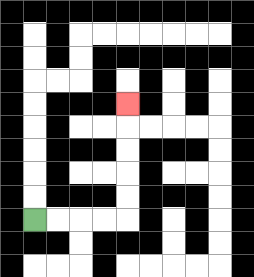{'start': '[1, 9]', 'end': '[5, 4]', 'path_directions': 'R,R,R,R,U,U,U,U,U', 'path_coordinates': '[[1, 9], [2, 9], [3, 9], [4, 9], [5, 9], [5, 8], [5, 7], [5, 6], [5, 5], [5, 4]]'}